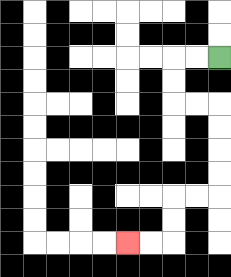{'start': '[9, 2]', 'end': '[5, 10]', 'path_directions': 'L,L,D,D,R,R,D,D,D,D,L,L,D,D,L,L', 'path_coordinates': '[[9, 2], [8, 2], [7, 2], [7, 3], [7, 4], [8, 4], [9, 4], [9, 5], [9, 6], [9, 7], [9, 8], [8, 8], [7, 8], [7, 9], [7, 10], [6, 10], [5, 10]]'}